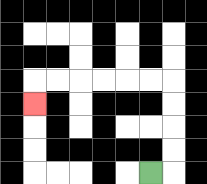{'start': '[6, 7]', 'end': '[1, 4]', 'path_directions': 'R,U,U,U,U,L,L,L,L,L,L,D', 'path_coordinates': '[[6, 7], [7, 7], [7, 6], [7, 5], [7, 4], [7, 3], [6, 3], [5, 3], [4, 3], [3, 3], [2, 3], [1, 3], [1, 4]]'}